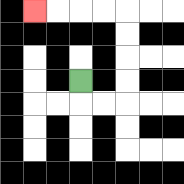{'start': '[3, 3]', 'end': '[1, 0]', 'path_directions': 'D,R,R,U,U,U,U,L,L,L,L', 'path_coordinates': '[[3, 3], [3, 4], [4, 4], [5, 4], [5, 3], [5, 2], [5, 1], [5, 0], [4, 0], [3, 0], [2, 0], [1, 0]]'}